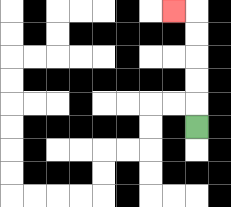{'start': '[8, 5]', 'end': '[7, 0]', 'path_directions': 'U,U,U,U,U,L', 'path_coordinates': '[[8, 5], [8, 4], [8, 3], [8, 2], [8, 1], [8, 0], [7, 0]]'}